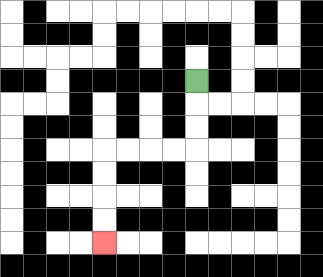{'start': '[8, 3]', 'end': '[4, 10]', 'path_directions': 'D,D,D,L,L,L,L,D,D,D,D', 'path_coordinates': '[[8, 3], [8, 4], [8, 5], [8, 6], [7, 6], [6, 6], [5, 6], [4, 6], [4, 7], [4, 8], [4, 9], [4, 10]]'}